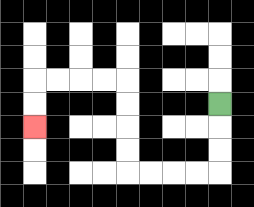{'start': '[9, 4]', 'end': '[1, 5]', 'path_directions': 'D,D,D,L,L,L,L,U,U,U,U,L,L,L,L,D,D', 'path_coordinates': '[[9, 4], [9, 5], [9, 6], [9, 7], [8, 7], [7, 7], [6, 7], [5, 7], [5, 6], [5, 5], [5, 4], [5, 3], [4, 3], [3, 3], [2, 3], [1, 3], [1, 4], [1, 5]]'}